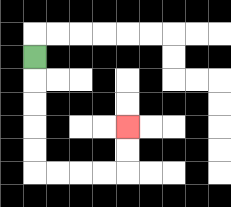{'start': '[1, 2]', 'end': '[5, 5]', 'path_directions': 'D,D,D,D,D,R,R,R,R,U,U', 'path_coordinates': '[[1, 2], [1, 3], [1, 4], [1, 5], [1, 6], [1, 7], [2, 7], [3, 7], [4, 7], [5, 7], [5, 6], [5, 5]]'}